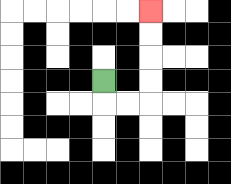{'start': '[4, 3]', 'end': '[6, 0]', 'path_directions': 'D,R,R,U,U,U,U', 'path_coordinates': '[[4, 3], [4, 4], [5, 4], [6, 4], [6, 3], [6, 2], [6, 1], [6, 0]]'}